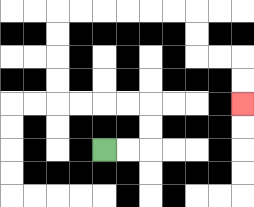{'start': '[4, 6]', 'end': '[10, 4]', 'path_directions': 'R,R,U,U,L,L,L,L,U,U,U,U,R,R,R,R,R,R,D,D,R,R,D,D', 'path_coordinates': '[[4, 6], [5, 6], [6, 6], [6, 5], [6, 4], [5, 4], [4, 4], [3, 4], [2, 4], [2, 3], [2, 2], [2, 1], [2, 0], [3, 0], [4, 0], [5, 0], [6, 0], [7, 0], [8, 0], [8, 1], [8, 2], [9, 2], [10, 2], [10, 3], [10, 4]]'}